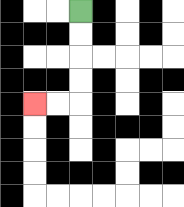{'start': '[3, 0]', 'end': '[1, 4]', 'path_directions': 'D,D,D,D,L,L', 'path_coordinates': '[[3, 0], [3, 1], [3, 2], [3, 3], [3, 4], [2, 4], [1, 4]]'}